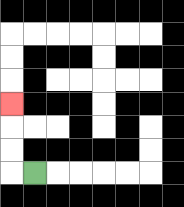{'start': '[1, 7]', 'end': '[0, 4]', 'path_directions': 'L,U,U,U', 'path_coordinates': '[[1, 7], [0, 7], [0, 6], [0, 5], [0, 4]]'}